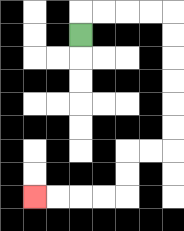{'start': '[3, 1]', 'end': '[1, 8]', 'path_directions': 'U,R,R,R,R,D,D,D,D,D,D,L,L,D,D,L,L,L,L', 'path_coordinates': '[[3, 1], [3, 0], [4, 0], [5, 0], [6, 0], [7, 0], [7, 1], [7, 2], [7, 3], [7, 4], [7, 5], [7, 6], [6, 6], [5, 6], [5, 7], [5, 8], [4, 8], [3, 8], [2, 8], [1, 8]]'}